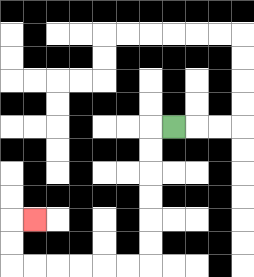{'start': '[7, 5]', 'end': '[1, 9]', 'path_directions': 'L,D,D,D,D,D,D,L,L,L,L,L,L,U,U,R', 'path_coordinates': '[[7, 5], [6, 5], [6, 6], [6, 7], [6, 8], [6, 9], [6, 10], [6, 11], [5, 11], [4, 11], [3, 11], [2, 11], [1, 11], [0, 11], [0, 10], [0, 9], [1, 9]]'}